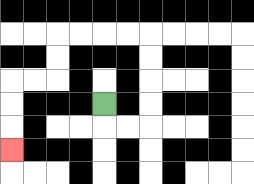{'start': '[4, 4]', 'end': '[0, 6]', 'path_directions': 'D,R,R,U,U,U,U,L,L,L,L,D,D,L,L,D,D,D', 'path_coordinates': '[[4, 4], [4, 5], [5, 5], [6, 5], [6, 4], [6, 3], [6, 2], [6, 1], [5, 1], [4, 1], [3, 1], [2, 1], [2, 2], [2, 3], [1, 3], [0, 3], [0, 4], [0, 5], [0, 6]]'}